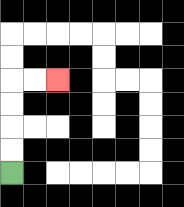{'start': '[0, 7]', 'end': '[2, 3]', 'path_directions': 'U,U,U,U,R,R', 'path_coordinates': '[[0, 7], [0, 6], [0, 5], [0, 4], [0, 3], [1, 3], [2, 3]]'}